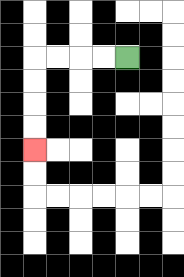{'start': '[5, 2]', 'end': '[1, 6]', 'path_directions': 'L,L,L,L,D,D,D,D', 'path_coordinates': '[[5, 2], [4, 2], [3, 2], [2, 2], [1, 2], [1, 3], [1, 4], [1, 5], [1, 6]]'}